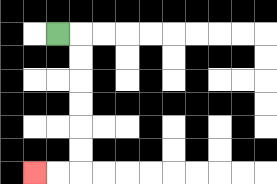{'start': '[2, 1]', 'end': '[1, 7]', 'path_directions': 'R,D,D,D,D,D,D,L,L', 'path_coordinates': '[[2, 1], [3, 1], [3, 2], [3, 3], [3, 4], [3, 5], [3, 6], [3, 7], [2, 7], [1, 7]]'}